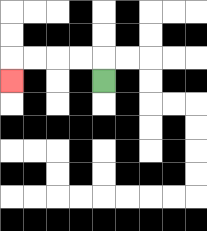{'start': '[4, 3]', 'end': '[0, 3]', 'path_directions': 'U,L,L,L,L,D', 'path_coordinates': '[[4, 3], [4, 2], [3, 2], [2, 2], [1, 2], [0, 2], [0, 3]]'}